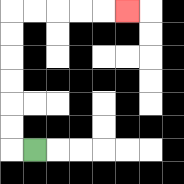{'start': '[1, 6]', 'end': '[5, 0]', 'path_directions': 'L,U,U,U,U,U,U,R,R,R,R,R', 'path_coordinates': '[[1, 6], [0, 6], [0, 5], [0, 4], [0, 3], [0, 2], [0, 1], [0, 0], [1, 0], [2, 0], [3, 0], [4, 0], [5, 0]]'}